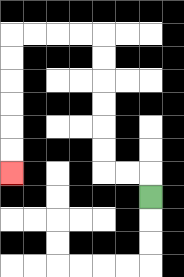{'start': '[6, 8]', 'end': '[0, 7]', 'path_directions': 'U,L,L,U,U,U,U,U,U,L,L,L,L,D,D,D,D,D,D', 'path_coordinates': '[[6, 8], [6, 7], [5, 7], [4, 7], [4, 6], [4, 5], [4, 4], [4, 3], [4, 2], [4, 1], [3, 1], [2, 1], [1, 1], [0, 1], [0, 2], [0, 3], [0, 4], [0, 5], [0, 6], [0, 7]]'}